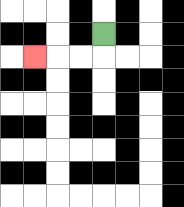{'start': '[4, 1]', 'end': '[1, 2]', 'path_directions': 'D,L,L,L', 'path_coordinates': '[[4, 1], [4, 2], [3, 2], [2, 2], [1, 2]]'}